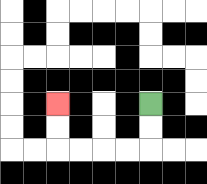{'start': '[6, 4]', 'end': '[2, 4]', 'path_directions': 'D,D,L,L,L,L,U,U', 'path_coordinates': '[[6, 4], [6, 5], [6, 6], [5, 6], [4, 6], [3, 6], [2, 6], [2, 5], [2, 4]]'}